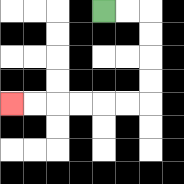{'start': '[4, 0]', 'end': '[0, 4]', 'path_directions': 'R,R,D,D,D,D,L,L,L,L,L,L', 'path_coordinates': '[[4, 0], [5, 0], [6, 0], [6, 1], [6, 2], [6, 3], [6, 4], [5, 4], [4, 4], [3, 4], [2, 4], [1, 4], [0, 4]]'}